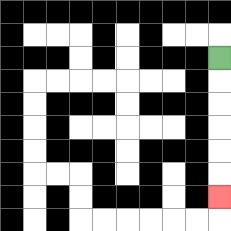{'start': '[9, 2]', 'end': '[9, 8]', 'path_directions': 'D,D,D,D,D,D', 'path_coordinates': '[[9, 2], [9, 3], [9, 4], [9, 5], [9, 6], [9, 7], [9, 8]]'}